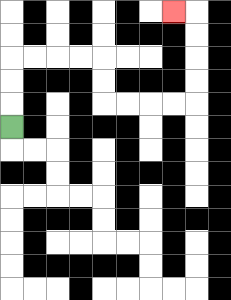{'start': '[0, 5]', 'end': '[7, 0]', 'path_directions': 'U,U,U,R,R,R,R,D,D,R,R,R,R,U,U,U,U,L', 'path_coordinates': '[[0, 5], [0, 4], [0, 3], [0, 2], [1, 2], [2, 2], [3, 2], [4, 2], [4, 3], [4, 4], [5, 4], [6, 4], [7, 4], [8, 4], [8, 3], [8, 2], [8, 1], [8, 0], [7, 0]]'}